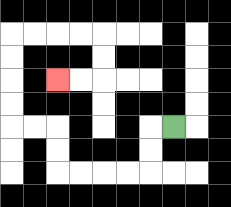{'start': '[7, 5]', 'end': '[2, 3]', 'path_directions': 'L,D,D,L,L,L,L,U,U,L,L,U,U,U,U,R,R,R,R,D,D,L,L', 'path_coordinates': '[[7, 5], [6, 5], [6, 6], [6, 7], [5, 7], [4, 7], [3, 7], [2, 7], [2, 6], [2, 5], [1, 5], [0, 5], [0, 4], [0, 3], [0, 2], [0, 1], [1, 1], [2, 1], [3, 1], [4, 1], [4, 2], [4, 3], [3, 3], [2, 3]]'}